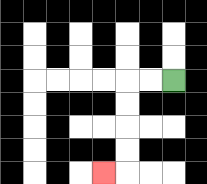{'start': '[7, 3]', 'end': '[4, 7]', 'path_directions': 'L,L,D,D,D,D,L', 'path_coordinates': '[[7, 3], [6, 3], [5, 3], [5, 4], [5, 5], [5, 6], [5, 7], [4, 7]]'}